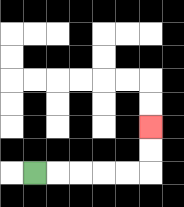{'start': '[1, 7]', 'end': '[6, 5]', 'path_directions': 'R,R,R,R,R,U,U', 'path_coordinates': '[[1, 7], [2, 7], [3, 7], [4, 7], [5, 7], [6, 7], [6, 6], [6, 5]]'}